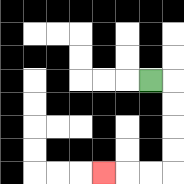{'start': '[6, 3]', 'end': '[4, 7]', 'path_directions': 'R,D,D,D,D,L,L,L', 'path_coordinates': '[[6, 3], [7, 3], [7, 4], [7, 5], [7, 6], [7, 7], [6, 7], [5, 7], [4, 7]]'}